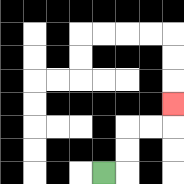{'start': '[4, 7]', 'end': '[7, 4]', 'path_directions': 'R,U,U,R,R,U', 'path_coordinates': '[[4, 7], [5, 7], [5, 6], [5, 5], [6, 5], [7, 5], [7, 4]]'}